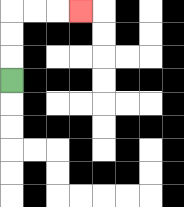{'start': '[0, 3]', 'end': '[3, 0]', 'path_directions': 'U,U,U,R,R,R', 'path_coordinates': '[[0, 3], [0, 2], [0, 1], [0, 0], [1, 0], [2, 0], [3, 0]]'}